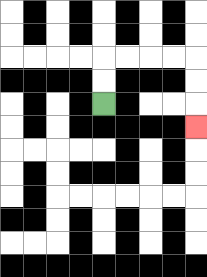{'start': '[4, 4]', 'end': '[8, 5]', 'path_directions': 'U,U,R,R,R,R,D,D,D', 'path_coordinates': '[[4, 4], [4, 3], [4, 2], [5, 2], [6, 2], [7, 2], [8, 2], [8, 3], [8, 4], [8, 5]]'}